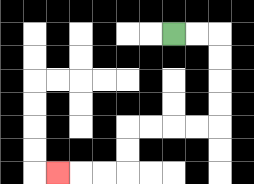{'start': '[7, 1]', 'end': '[2, 7]', 'path_directions': 'R,R,D,D,D,D,L,L,L,L,D,D,L,L,L', 'path_coordinates': '[[7, 1], [8, 1], [9, 1], [9, 2], [9, 3], [9, 4], [9, 5], [8, 5], [7, 5], [6, 5], [5, 5], [5, 6], [5, 7], [4, 7], [3, 7], [2, 7]]'}